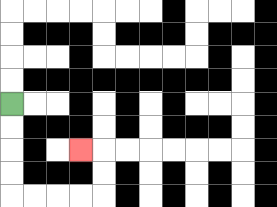{'start': '[0, 4]', 'end': '[3, 6]', 'path_directions': 'D,D,D,D,R,R,R,R,U,U,L', 'path_coordinates': '[[0, 4], [0, 5], [0, 6], [0, 7], [0, 8], [1, 8], [2, 8], [3, 8], [4, 8], [4, 7], [4, 6], [3, 6]]'}